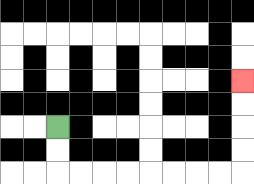{'start': '[2, 5]', 'end': '[10, 3]', 'path_directions': 'D,D,R,R,R,R,R,R,R,R,U,U,U,U', 'path_coordinates': '[[2, 5], [2, 6], [2, 7], [3, 7], [4, 7], [5, 7], [6, 7], [7, 7], [8, 7], [9, 7], [10, 7], [10, 6], [10, 5], [10, 4], [10, 3]]'}